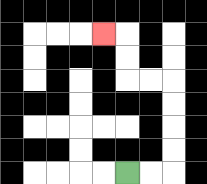{'start': '[5, 7]', 'end': '[4, 1]', 'path_directions': 'R,R,U,U,U,U,L,L,U,U,L', 'path_coordinates': '[[5, 7], [6, 7], [7, 7], [7, 6], [7, 5], [7, 4], [7, 3], [6, 3], [5, 3], [5, 2], [5, 1], [4, 1]]'}